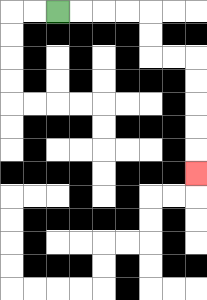{'start': '[2, 0]', 'end': '[8, 7]', 'path_directions': 'R,R,R,R,D,D,R,R,D,D,D,D,D', 'path_coordinates': '[[2, 0], [3, 0], [4, 0], [5, 0], [6, 0], [6, 1], [6, 2], [7, 2], [8, 2], [8, 3], [8, 4], [8, 5], [8, 6], [8, 7]]'}